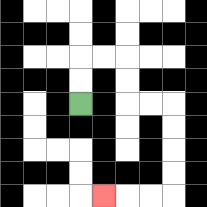{'start': '[3, 4]', 'end': '[4, 8]', 'path_directions': 'U,U,R,R,D,D,R,R,D,D,D,D,L,L,L', 'path_coordinates': '[[3, 4], [3, 3], [3, 2], [4, 2], [5, 2], [5, 3], [5, 4], [6, 4], [7, 4], [7, 5], [7, 6], [7, 7], [7, 8], [6, 8], [5, 8], [4, 8]]'}